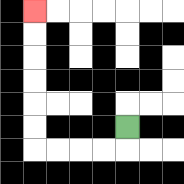{'start': '[5, 5]', 'end': '[1, 0]', 'path_directions': 'D,L,L,L,L,U,U,U,U,U,U', 'path_coordinates': '[[5, 5], [5, 6], [4, 6], [3, 6], [2, 6], [1, 6], [1, 5], [1, 4], [1, 3], [1, 2], [1, 1], [1, 0]]'}